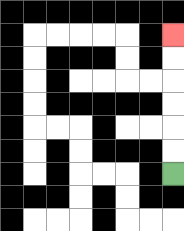{'start': '[7, 7]', 'end': '[7, 1]', 'path_directions': 'U,U,U,U,U,U', 'path_coordinates': '[[7, 7], [7, 6], [7, 5], [7, 4], [7, 3], [7, 2], [7, 1]]'}